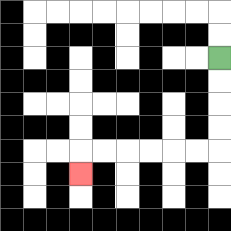{'start': '[9, 2]', 'end': '[3, 7]', 'path_directions': 'D,D,D,D,L,L,L,L,L,L,D', 'path_coordinates': '[[9, 2], [9, 3], [9, 4], [9, 5], [9, 6], [8, 6], [7, 6], [6, 6], [5, 6], [4, 6], [3, 6], [3, 7]]'}